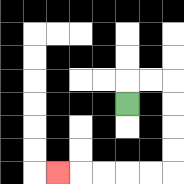{'start': '[5, 4]', 'end': '[2, 7]', 'path_directions': 'U,R,R,D,D,D,D,L,L,L,L,L', 'path_coordinates': '[[5, 4], [5, 3], [6, 3], [7, 3], [7, 4], [7, 5], [7, 6], [7, 7], [6, 7], [5, 7], [4, 7], [3, 7], [2, 7]]'}